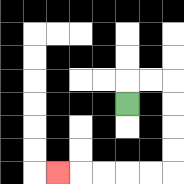{'start': '[5, 4]', 'end': '[2, 7]', 'path_directions': 'U,R,R,D,D,D,D,L,L,L,L,L', 'path_coordinates': '[[5, 4], [5, 3], [6, 3], [7, 3], [7, 4], [7, 5], [7, 6], [7, 7], [6, 7], [5, 7], [4, 7], [3, 7], [2, 7]]'}